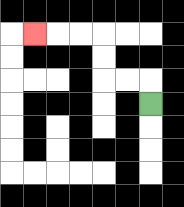{'start': '[6, 4]', 'end': '[1, 1]', 'path_directions': 'U,L,L,U,U,L,L,L', 'path_coordinates': '[[6, 4], [6, 3], [5, 3], [4, 3], [4, 2], [4, 1], [3, 1], [2, 1], [1, 1]]'}